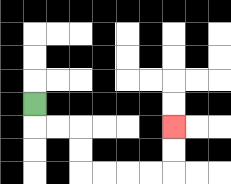{'start': '[1, 4]', 'end': '[7, 5]', 'path_directions': 'D,R,R,D,D,R,R,R,R,U,U', 'path_coordinates': '[[1, 4], [1, 5], [2, 5], [3, 5], [3, 6], [3, 7], [4, 7], [5, 7], [6, 7], [7, 7], [7, 6], [7, 5]]'}